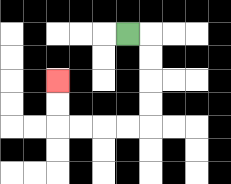{'start': '[5, 1]', 'end': '[2, 3]', 'path_directions': 'R,D,D,D,D,L,L,L,L,U,U', 'path_coordinates': '[[5, 1], [6, 1], [6, 2], [6, 3], [6, 4], [6, 5], [5, 5], [4, 5], [3, 5], [2, 5], [2, 4], [2, 3]]'}